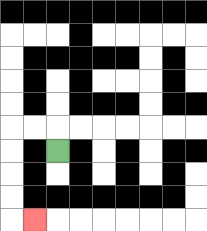{'start': '[2, 6]', 'end': '[1, 9]', 'path_directions': 'U,L,L,D,D,D,D,R', 'path_coordinates': '[[2, 6], [2, 5], [1, 5], [0, 5], [0, 6], [0, 7], [0, 8], [0, 9], [1, 9]]'}